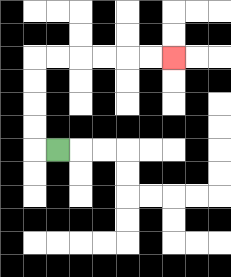{'start': '[2, 6]', 'end': '[7, 2]', 'path_directions': 'L,U,U,U,U,R,R,R,R,R,R', 'path_coordinates': '[[2, 6], [1, 6], [1, 5], [1, 4], [1, 3], [1, 2], [2, 2], [3, 2], [4, 2], [5, 2], [6, 2], [7, 2]]'}